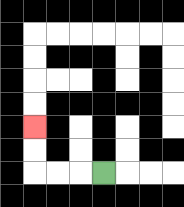{'start': '[4, 7]', 'end': '[1, 5]', 'path_directions': 'L,L,L,U,U', 'path_coordinates': '[[4, 7], [3, 7], [2, 7], [1, 7], [1, 6], [1, 5]]'}